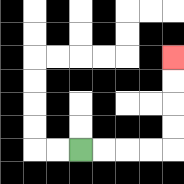{'start': '[3, 6]', 'end': '[7, 2]', 'path_directions': 'R,R,R,R,U,U,U,U', 'path_coordinates': '[[3, 6], [4, 6], [5, 6], [6, 6], [7, 6], [7, 5], [7, 4], [7, 3], [7, 2]]'}